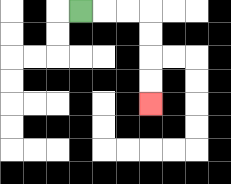{'start': '[3, 0]', 'end': '[6, 4]', 'path_directions': 'R,R,R,D,D,D,D', 'path_coordinates': '[[3, 0], [4, 0], [5, 0], [6, 0], [6, 1], [6, 2], [6, 3], [6, 4]]'}